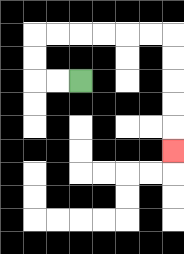{'start': '[3, 3]', 'end': '[7, 6]', 'path_directions': 'L,L,U,U,R,R,R,R,R,R,D,D,D,D,D', 'path_coordinates': '[[3, 3], [2, 3], [1, 3], [1, 2], [1, 1], [2, 1], [3, 1], [4, 1], [5, 1], [6, 1], [7, 1], [7, 2], [7, 3], [7, 4], [7, 5], [7, 6]]'}